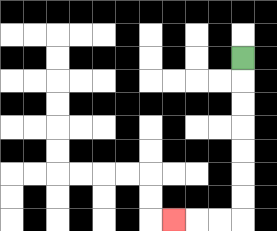{'start': '[10, 2]', 'end': '[7, 9]', 'path_directions': 'D,D,D,D,D,D,D,L,L,L', 'path_coordinates': '[[10, 2], [10, 3], [10, 4], [10, 5], [10, 6], [10, 7], [10, 8], [10, 9], [9, 9], [8, 9], [7, 9]]'}